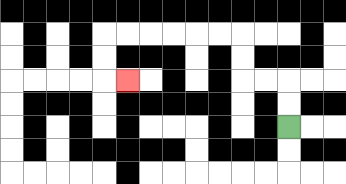{'start': '[12, 5]', 'end': '[5, 3]', 'path_directions': 'U,U,L,L,U,U,L,L,L,L,L,L,D,D,R', 'path_coordinates': '[[12, 5], [12, 4], [12, 3], [11, 3], [10, 3], [10, 2], [10, 1], [9, 1], [8, 1], [7, 1], [6, 1], [5, 1], [4, 1], [4, 2], [4, 3], [5, 3]]'}